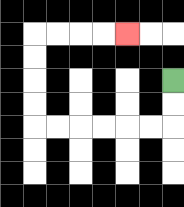{'start': '[7, 3]', 'end': '[5, 1]', 'path_directions': 'D,D,L,L,L,L,L,L,U,U,U,U,R,R,R,R', 'path_coordinates': '[[7, 3], [7, 4], [7, 5], [6, 5], [5, 5], [4, 5], [3, 5], [2, 5], [1, 5], [1, 4], [1, 3], [1, 2], [1, 1], [2, 1], [3, 1], [4, 1], [5, 1]]'}